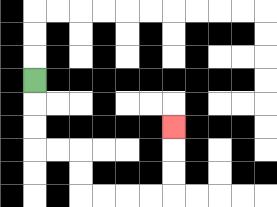{'start': '[1, 3]', 'end': '[7, 5]', 'path_directions': 'D,D,D,R,R,D,D,R,R,R,R,U,U,U', 'path_coordinates': '[[1, 3], [1, 4], [1, 5], [1, 6], [2, 6], [3, 6], [3, 7], [3, 8], [4, 8], [5, 8], [6, 8], [7, 8], [7, 7], [7, 6], [7, 5]]'}